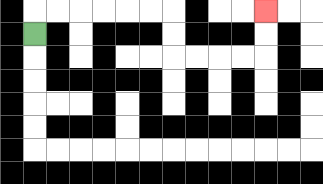{'start': '[1, 1]', 'end': '[11, 0]', 'path_directions': 'U,R,R,R,R,R,R,D,D,R,R,R,R,U,U', 'path_coordinates': '[[1, 1], [1, 0], [2, 0], [3, 0], [4, 0], [5, 0], [6, 0], [7, 0], [7, 1], [7, 2], [8, 2], [9, 2], [10, 2], [11, 2], [11, 1], [11, 0]]'}